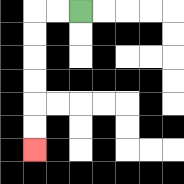{'start': '[3, 0]', 'end': '[1, 6]', 'path_directions': 'L,L,D,D,D,D,D,D', 'path_coordinates': '[[3, 0], [2, 0], [1, 0], [1, 1], [1, 2], [1, 3], [1, 4], [1, 5], [1, 6]]'}